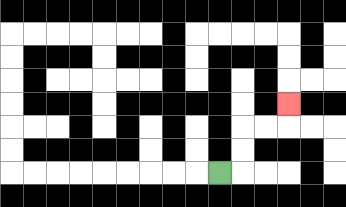{'start': '[9, 7]', 'end': '[12, 4]', 'path_directions': 'R,U,U,R,R,U', 'path_coordinates': '[[9, 7], [10, 7], [10, 6], [10, 5], [11, 5], [12, 5], [12, 4]]'}